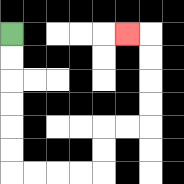{'start': '[0, 1]', 'end': '[5, 1]', 'path_directions': 'D,D,D,D,D,D,R,R,R,R,U,U,R,R,U,U,U,U,L', 'path_coordinates': '[[0, 1], [0, 2], [0, 3], [0, 4], [0, 5], [0, 6], [0, 7], [1, 7], [2, 7], [3, 7], [4, 7], [4, 6], [4, 5], [5, 5], [6, 5], [6, 4], [6, 3], [6, 2], [6, 1], [5, 1]]'}